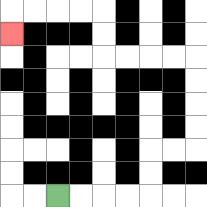{'start': '[2, 8]', 'end': '[0, 1]', 'path_directions': 'R,R,R,R,U,U,R,R,U,U,U,U,L,L,L,L,U,U,L,L,L,L,D', 'path_coordinates': '[[2, 8], [3, 8], [4, 8], [5, 8], [6, 8], [6, 7], [6, 6], [7, 6], [8, 6], [8, 5], [8, 4], [8, 3], [8, 2], [7, 2], [6, 2], [5, 2], [4, 2], [4, 1], [4, 0], [3, 0], [2, 0], [1, 0], [0, 0], [0, 1]]'}